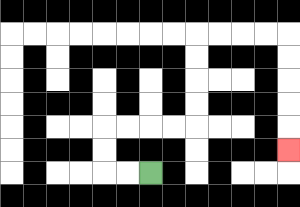{'start': '[6, 7]', 'end': '[12, 6]', 'path_directions': 'L,L,U,U,R,R,R,R,U,U,U,U,R,R,R,R,D,D,D,D,D', 'path_coordinates': '[[6, 7], [5, 7], [4, 7], [4, 6], [4, 5], [5, 5], [6, 5], [7, 5], [8, 5], [8, 4], [8, 3], [8, 2], [8, 1], [9, 1], [10, 1], [11, 1], [12, 1], [12, 2], [12, 3], [12, 4], [12, 5], [12, 6]]'}